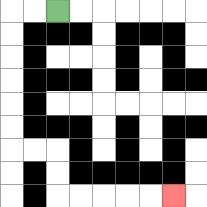{'start': '[2, 0]', 'end': '[7, 8]', 'path_directions': 'L,L,D,D,D,D,D,D,R,R,D,D,R,R,R,R,R', 'path_coordinates': '[[2, 0], [1, 0], [0, 0], [0, 1], [0, 2], [0, 3], [0, 4], [0, 5], [0, 6], [1, 6], [2, 6], [2, 7], [2, 8], [3, 8], [4, 8], [5, 8], [6, 8], [7, 8]]'}